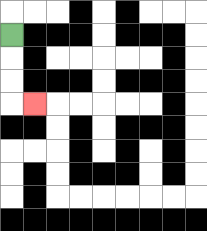{'start': '[0, 1]', 'end': '[1, 4]', 'path_directions': 'D,D,D,R', 'path_coordinates': '[[0, 1], [0, 2], [0, 3], [0, 4], [1, 4]]'}